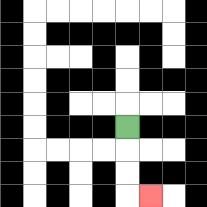{'start': '[5, 5]', 'end': '[6, 8]', 'path_directions': 'D,D,D,R', 'path_coordinates': '[[5, 5], [5, 6], [5, 7], [5, 8], [6, 8]]'}